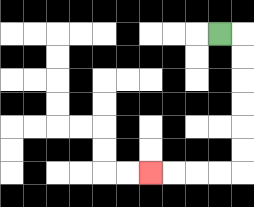{'start': '[9, 1]', 'end': '[6, 7]', 'path_directions': 'R,D,D,D,D,D,D,L,L,L,L', 'path_coordinates': '[[9, 1], [10, 1], [10, 2], [10, 3], [10, 4], [10, 5], [10, 6], [10, 7], [9, 7], [8, 7], [7, 7], [6, 7]]'}